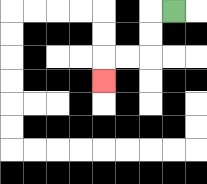{'start': '[7, 0]', 'end': '[4, 3]', 'path_directions': 'L,D,D,L,L,D', 'path_coordinates': '[[7, 0], [6, 0], [6, 1], [6, 2], [5, 2], [4, 2], [4, 3]]'}